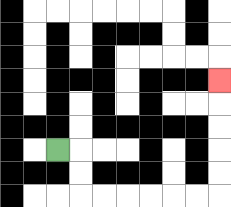{'start': '[2, 6]', 'end': '[9, 3]', 'path_directions': 'R,D,D,R,R,R,R,R,R,U,U,U,U,U', 'path_coordinates': '[[2, 6], [3, 6], [3, 7], [3, 8], [4, 8], [5, 8], [6, 8], [7, 8], [8, 8], [9, 8], [9, 7], [9, 6], [9, 5], [9, 4], [9, 3]]'}